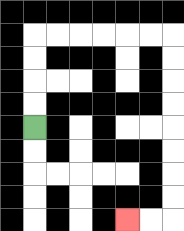{'start': '[1, 5]', 'end': '[5, 9]', 'path_directions': 'U,U,U,U,R,R,R,R,R,R,D,D,D,D,D,D,D,D,L,L', 'path_coordinates': '[[1, 5], [1, 4], [1, 3], [1, 2], [1, 1], [2, 1], [3, 1], [4, 1], [5, 1], [6, 1], [7, 1], [7, 2], [7, 3], [7, 4], [7, 5], [7, 6], [7, 7], [7, 8], [7, 9], [6, 9], [5, 9]]'}